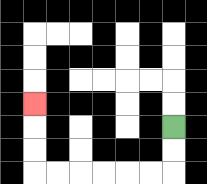{'start': '[7, 5]', 'end': '[1, 4]', 'path_directions': 'D,D,L,L,L,L,L,L,U,U,U', 'path_coordinates': '[[7, 5], [7, 6], [7, 7], [6, 7], [5, 7], [4, 7], [3, 7], [2, 7], [1, 7], [1, 6], [1, 5], [1, 4]]'}